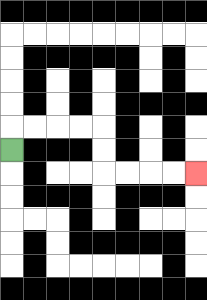{'start': '[0, 6]', 'end': '[8, 7]', 'path_directions': 'U,R,R,R,R,D,D,R,R,R,R', 'path_coordinates': '[[0, 6], [0, 5], [1, 5], [2, 5], [3, 5], [4, 5], [4, 6], [4, 7], [5, 7], [6, 7], [7, 7], [8, 7]]'}